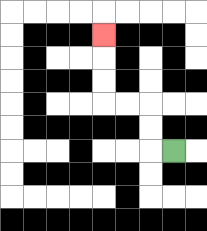{'start': '[7, 6]', 'end': '[4, 1]', 'path_directions': 'L,U,U,L,L,U,U,U', 'path_coordinates': '[[7, 6], [6, 6], [6, 5], [6, 4], [5, 4], [4, 4], [4, 3], [4, 2], [4, 1]]'}